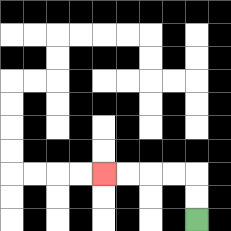{'start': '[8, 9]', 'end': '[4, 7]', 'path_directions': 'U,U,L,L,L,L', 'path_coordinates': '[[8, 9], [8, 8], [8, 7], [7, 7], [6, 7], [5, 7], [4, 7]]'}